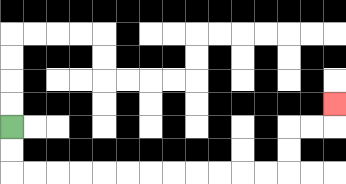{'start': '[0, 5]', 'end': '[14, 4]', 'path_directions': 'D,D,R,R,R,R,R,R,R,R,R,R,R,R,U,U,R,R,U', 'path_coordinates': '[[0, 5], [0, 6], [0, 7], [1, 7], [2, 7], [3, 7], [4, 7], [5, 7], [6, 7], [7, 7], [8, 7], [9, 7], [10, 7], [11, 7], [12, 7], [12, 6], [12, 5], [13, 5], [14, 5], [14, 4]]'}